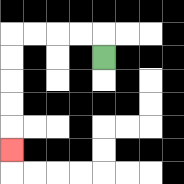{'start': '[4, 2]', 'end': '[0, 6]', 'path_directions': 'U,L,L,L,L,D,D,D,D,D', 'path_coordinates': '[[4, 2], [4, 1], [3, 1], [2, 1], [1, 1], [0, 1], [0, 2], [0, 3], [0, 4], [0, 5], [0, 6]]'}